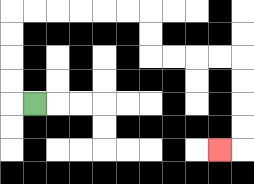{'start': '[1, 4]', 'end': '[9, 6]', 'path_directions': 'L,U,U,U,U,R,R,R,R,R,R,D,D,R,R,R,R,D,D,D,D,L', 'path_coordinates': '[[1, 4], [0, 4], [0, 3], [0, 2], [0, 1], [0, 0], [1, 0], [2, 0], [3, 0], [4, 0], [5, 0], [6, 0], [6, 1], [6, 2], [7, 2], [8, 2], [9, 2], [10, 2], [10, 3], [10, 4], [10, 5], [10, 6], [9, 6]]'}